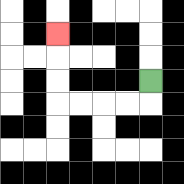{'start': '[6, 3]', 'end': '[2, 1]', 'path_directions': 'D,L,L,L,L,U,U,U', 'path_coordinates': '[[6, 3], [6, 4], [5, 4], [4, 4], [3, 4], [2, 4], [2, 3], [2, 2], [2, 1]]'}